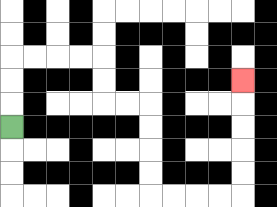{'start': '[0, 5]', 'end': '[10, 3]', 'path_directions': 'U,U,U,R,R,R,R,D,D,R,R,D,D,D,D,R,R,R,R,U,U,U,U,U', 'path_coordinates': '[[0, 5], [0, 4], [0, 3], [0, 2], [1, 2], [2, 2], [3, 2], [4, 2], [4, 3], [4, 4], [5, 4], [6, 4], [6, 5], [6, 6], [6, 7], [6, 8], [7, 8], [8, 8], [9, 8], [10, 8], [10, 7], [10, 6], [10, 5], [10, 4], [10, 3]]'}